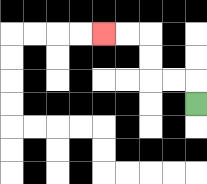{'start': '[8, 4]', 'end': '[4, 1]', 'path_directions': 'U,L,L,U,U,L,L', 'path_coordinates': '[[8, 4], [8, 3], [7, 3], [6, 3], [6, 2], [6, 1], [5, 1], [4, 1]]'}